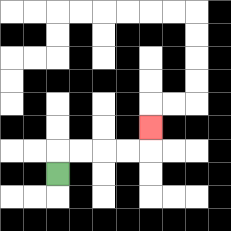{'start': '[2, 7]', 'end': '[6, 5]', 'path_directions': 'U,R,R,R,R,U', 'path_coordinates': '[[2, 7], [2, 6], [3, 6], [4, 6], [5, 6], [6, 6], [6, 5]]'}